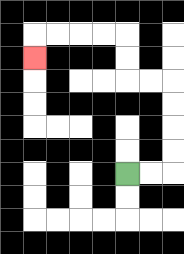{'start': '[5, 7]', 'end': '[1, 2]', 'path_directions': 'R,R,U,U,U,U,L,L,U,U,L,L,L,L,D', 'path_coordinates': '[[5, 7], [6, 7], [7, 7], [7, 6], [7, 5], [7, 4], [7, 3], [6, 3], [5, 3], [5, 2], [5, 1], [4, 1], [3, 1], [2, 1], [1, 1], [1, 2]]'}